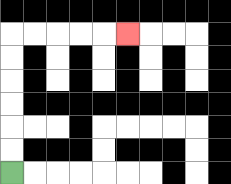{'start': '[0, 7]', 'end': '[5, 1]', 'path_directions': 'U,U,U,U,U,U,R,R,R,R,R', 'path_coordinates': '[[0, 7], [0, 6], [0, 5], [0, 4], [0, 3], [0, 2], [0, 1], [1, 1], [2, 1], [3, 1], [4, 1], [5, 1]]'}